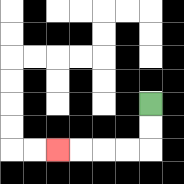{'start': '[6, 4]', 'end': '[2, 6]', 'path_directions': 'D,D,L,L,L,L', 'path_coordinates': '[[6, 4], [6, 5], [6, 6], [5, 6], [4, 6], [3, 6], [2, 6]]'}